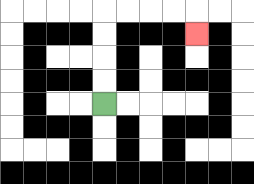{'start': '[4, 4]', 'end': '[8, 1]', 'path_directions': 'U,U,U,U,R,R,R,R,D', 'path_coordinates': '[[4, 4], [4, 3], [4, 2], [4, 1], [4, 0], [5, 0], [6, 0], [7, 0], [8, 0], [8, 1]]'}